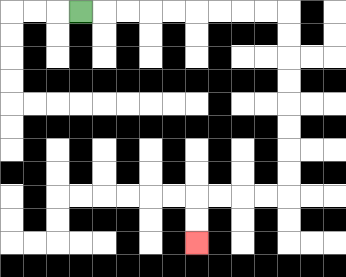{'start': '[3, 0]', 'end': '[8, 10]', 'path_directions': 'R,R,R,R,R,R,R,R,R,D,D,D,D,D,D,D,D,L,L,L,L,D,D', 'path_coordinates': '[[3, 0], [4, 0], [5, 0], [6, 0], [7, 0], [8, 0], [9, 0], [10, 0], [11, 0], [12, 0], [12, 1], [12, 2], [12, 3], [12, 4], [12, 5], [12, 6], [12, 7], [12, 8], [11, 8], [10, 8], [9, 8], [8, 8], [8, 9], [8, 10]]'}